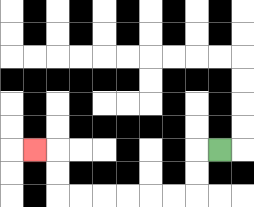{'start': '[9, 6]', 'end': '[1, 6]', 'path_directions': 'L,D,D,L,L,L,L,L,L,U,U,L', 'path_coordinates': '[[9, 6], [8, 6], [8, 7], [8, 8], [7, 8], [6, 8], [5, 8], [4, 8], [3, 8], [2, 8], [2, 7], [2, 6], [1, 6]]'}